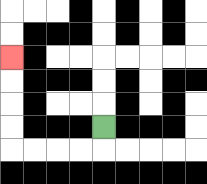{'start': '[4, 5]', 'end': '[0, 2]', 'path_directions': 'D,L,L,L,L,U,U,U,U', 'path_coordinates': '[[4, 5], [4, 6], [3, 6], [2, 6], [1, 6], [0, 6], [0, 5], [0, 4], [0, 3], [0, 2]]'}